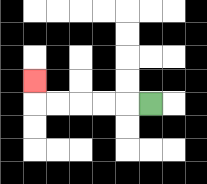{'start': '[6, 4]', 'end': '[1, 3]', 'path_directions': 'L,L,L,L,L,U', 'path_coordinates': '[[6, 4], [5, 4], [4, 4], [3, 4], [2, 4], [1, 4], [1, 3]]'}